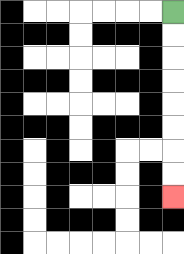{'start': '[7, 0]', 'end': '[7, 8]', 'path_directions': 'D,D,D,D,D,D,D,D', 'path_coordinates': '[[7, 0], [7, 1], [7, 2], [7, 3], [7, 4], [7, 5], [7, 6], [7, 7], [7, 8]]'}